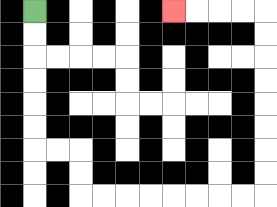{'start': '[1, 0]', 'end': '[7, 0]', 'path_directions': 'D,D,D,D,D,D,R,R,D,D,R,R,R,R,R,R,R,R,U,U,U,U,U,U,U,U,L,L,L,L', 'path_coordinates': '[[1, 0], [1, 1], [1, 2], [1, 3], [1, 4], [1, 5], [1, 6], [2, 6], [3, 6], [3, 7], [3, 8], [4, 8], [5, 8], [6, 8], [7, 8], [8, 8], [9, 8], [10, 8], [11, 8], [11, 7], [11, 6], [11, 5], [11, 4], [11, 3], [11, 2], [11, 1], [11, 0], [10, 0], [9, 0], [8, 0], [7, 0]]'}